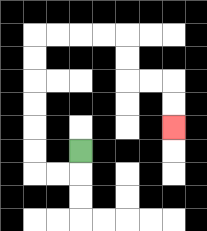{'start': '[3, 6]', 'end': '[7, 5]', 'path_directions': 'D,L,L,U,U,U,U,U,U,R,R,R,R,D,D,R,R,D,D', 'path_coordinates': '[[3, 6], [3, 7], [2, 7], [1, 7], [1, 6], [1, 5], [1, 4], [1, 3], [1, 2], [1, 1], [2, 1], [3, 1], [4, 1], [5, 1], [5, 2], [5, 3], [6, 3], [7, 3], [7, 4], [7, 5]]'}